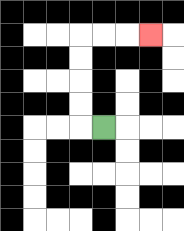{'start': '[4, 5]', 'end': '[6, 1]', 'path_directions': 'L,U,U,U,U,R,R,R', 'path_coordinates': '[[4, 5], [3, 5], [3, 4], [3, 3], [3, 2], [3, 1], [4, 1], [5, 1], [6, 1]]'}